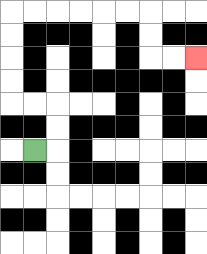{'start': '[1, 6]', 'end': '[8, 2]', 'path_directions': 'R,U,U,L,L,U,U,U,U,R,R,R,R,R,R,D,D,R,R', 'path_coordinates': '[[1, 6], [2, 6], [2, 5], [2, 4], [1, 4], [0, 4], [0, 3], [0, 2], [0, 1], [0, 0], [1, 0], [2, 0], [3, 0], [4, 0], [5, 0], [6, 0], [6, 1], [6, 2], [7, 2], [8, 2]]'}